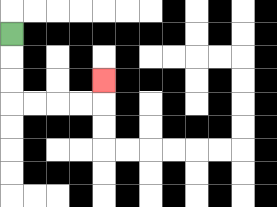{'start': '[0, 1]', 'end': '[4, 3]', 'path_directions': 'D,D,D,R,R,R,R,U', 'path_coordinates': '[[0, 1], [0, 2], [0, 3], [0, 4], [1, 4], [2, 4], [3, 4], [4, 4], [4, 3]]'}